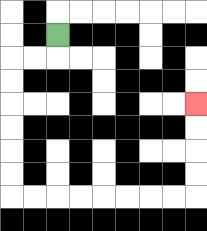{'start': '[2, 1]', 'end': '[8, 4]', 'path_directions': 'D,L,L,D,D,D,D,D,D,R,R,R,R,R,R,R,R,U,U,U,U', 'path_coordinates': '[[2, 1], [2, 2], [1, 2], [0, 2], [0, 3], [0, 4], [0, 5], [0, 6], [0, 7], [0, 8], [1, 8], [2, 8], [3, 8], [4, 8], [5, 8], [6, 8], [7, 8], [8, 8], [8, 7], [8, 6], [8, 5], [8, 4]]'}